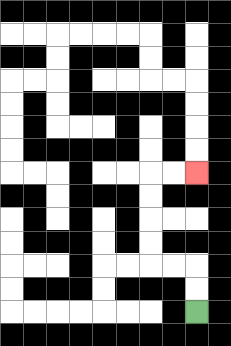{'start': '[8, 13]', 'end': '[8, 7]', 'path_directions': 'U,U,L,L,U,U,U,U,R,R', 'path_coordinates': '[[8, 13], [8, 12], [8, 11], [7, 11], [6, 11], [6, 10], [6, 9], [6, 8], [6, 7], [7, 7], [8, 7]]'}